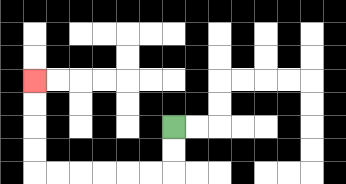{'start': '[7, 5]', 'end': '[1, 3]', 'path_directions': 'D,D,L,L,L,L,L,L,U,U,U,U', 'path_coordinates': '[[7, 5], [7, 6], [7, 7], [6, 7], [5, 7], [4, 7], [3, 7], [2, 7], [1, 7], [1, 6], [1, 5], [1, 4], [1, 3]]'}